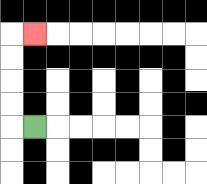{'start': '[1, 5]', 'end': '[1, 1]', 'path_directions': 'L,U,U,U,U,R', 'path_coordinates': '[[1, 5], [0, 5], [0, 4], [0, 3], [0, 2], [0, 1], [1, 1]]'}